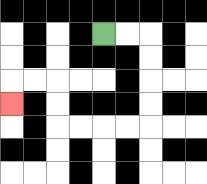{'start': '[4, 1]', 'end': '[0, 4]', 'path_directions': 'R,R,D,D,D,D,L,L,L,L,U,U,L,L,D', 'path_coordinates': '[[4, 1], [5, 1], [6, 1], [6, 2], [6, 3], [6, 4], [6, 5], [5, 5], [4, 5], [3, 5], [2, 5], [2, 4], [2, 3], [1, 3], [0, 3], [0, 4]]'}